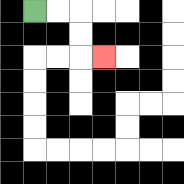{'start': '[1, 0]', 'end': '[4, 2]', 'path_directions': 'R,R,D,D,R', 'path_coordinates': '[[1, 0], [2, 0], [3, 0], [3, 1], [3, 2], [4, 2]]'}